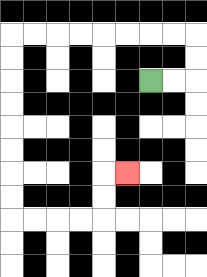{'start': '[6, 3]', 'end': '[5, 7]', 'path_directions': 'R,R,U,U,L,L,L,L,L,L,L,L,D,D,D,D,D,D,D,D,R,R,R,R,U,U,R', 'path_coordinates': '[[6, 3], [7, 3], [8, 3], [8, 2], [8, 1], [7, 1], [6, 1], [5, 1], [4, 1], [3, 1], [2, 1], [1, 1], [0, 1], [0, 2], [0, 3], [0, 4], [0, 5], [0, 6], [0, 7], [0, 8], [0, 9], [1, 9], [2, 9], [3, 9], [4, 9], [4, 8], [4, 7], [5, 7]]'}